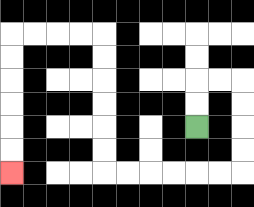{'start': '[8, 5]', 'end': '[0, 7]', 'path_directions': 'U,U,R,R,D,D,D,D,L,L,L,L,L,L,U,U,U,U,U,U,L,L,L,L,D,D,D,D,D,D', 'path_coordinates': '[[8, 5], [8, 4], [8, 3], [9, 3], [10, 3], [10, 4], [10, 5], [10, 6], [10, 7], [9, 7], [8, 7], [7, 7], [6, 7], [5, 7], [4, 7], [4, 6], [4, 5], [4, 4], [4, 3], [4, 2], [4, 1], [3, 1], [2, 1], [1, 1], [0, 1], [0, 2], [0, 3], [0, 4], [0, 5], [0, 6], [0, 7]]'}